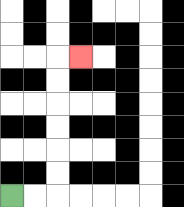{'start': '[0, 8]', 'end': '[3, 2]', 'path_directions': 'R,R,U,U,U,U,U,U,R', 'path_coordinates': '[[0, 8], [1, 8], [2, 8], [2, 7], [2, 6], [2, 5], [2, 4], [2, 3], [2, 2], [3, 2]]'}